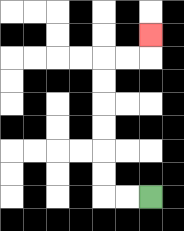{'start': '[6, 8]', 'end': '[6, 1]', 'path_directions': 'L,L,U,U,U,U,U,U,R,R,U', 'path_coordinates': '[[6, 8], [5, 8], [4, 8], [4, 7], [4, 6], [4, 5], [4, 4], [4, 3], [4, 2], [5, 2], [6, 2], [6, 1]]'}